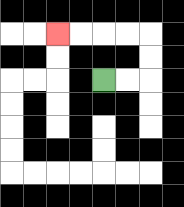{'start': '[4, 3]', 'end': '[2, 1]', 'path_directions': 'R,R,U,U,L,L,L,L', 'path_coordinates': '[[4, 3], [5, 3], [6, 3], [6, 2], [6, 1], [5, 1], [4, 1], [3, 1], [2, 1]]'}